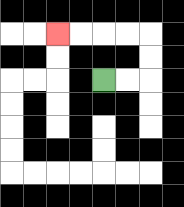{'start': '[4, 3]', 'end': '[2, 1]', 'path_directions': 'R,R,U,U,L,L,L,L', 'path_coordinates': '[[4, 3], [5, 3], [6, 3], [6, 2], [6, 1], [5, 1], [4, 1], [3, 1], [2, 1]]'}